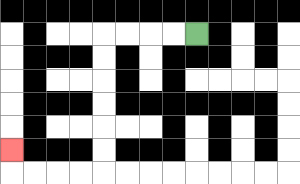{'start': '[8, 1]', 'end': '[0, 6]', 'path_directions': 'L,L,L,L,D,D,D,D,D,D,L,L,L,L,U', 'path_coordinates': '[[8, 1], [7, 1], [6, 1], [5, 1], [4, 1], [4, 2], [4, 3], [4, 4], [4, 5], [4, 6], [4, 7], [3, 7], [2, 7], [1, 7], [0, 7], [0, 6]]'}